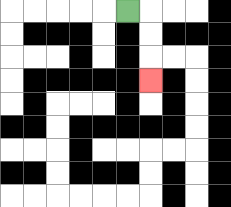{'start': '[5, 0]', 'end': '[6, 3]', 'path_directions': 'R,D,D,D', 'path_coordinates': '[[5, 0], [6, 0], [6, 1], [6, 2], [6, 3]]'}